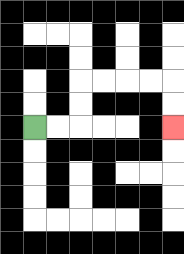{'start': '[1, 5]', 'end': '[7, 5]', 'path_directions': 'R,R,U,U,R,R,R,R,D,D', 'path_coordinates': '[[1, 5], [2, 5], [3, 5], [3, 4], [3, 3], [4, 3], [5, 3], [6, 3], [7, 3], [7, 4], [7, 5]]'}